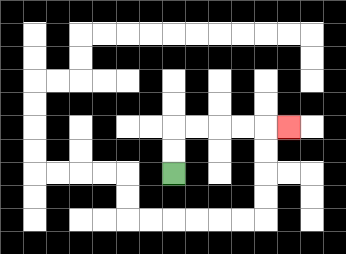{'start': '[7, 7]', 'end': '[12, 5]', 'path_directions': 'U,U,R,R,R,R,R', 'path_coordinates': '[[7, 7], [7, 6], [7, 5], [8, 5], [9, 5], [10, 5], [11, 5], [12, 5]]'}